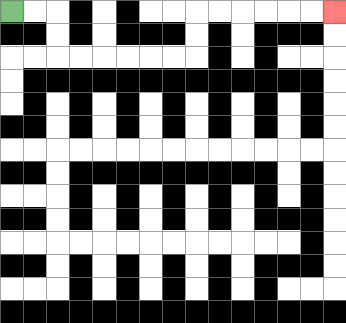{'start': '[0, 0]', 'end': '[14, 0]', 'path_directions': 'R,R,D,D,R,R,R,R,R,R,U,U,R,R,R,R,R,R', 'path_coordinates': '[[0, 0], [1, 0], [2, 0], [2, 1], [2, 2], [3, 2], [4, 2], [5, 2], [6, 2], [7, 2], [8, 2], [8, 1], [8, 0], [9, 0], [10, 0], [11, 0], [12, 0], [13, 0], [14, 0]]'}